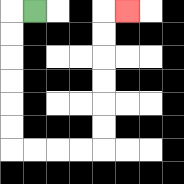{'start': '[1, 0]', 'end': '[5, 0]', 'path_directions': 'L,D,D,D,D,D,D,R,R,R,R,U,U,U,U,U,U,R', 'path_coordinates': '[[1, 0], [0, 0], [0, 1], [0, 2], [0, 3], [0, 4], [0, 5], [0, 6], [1, 6], [2, 6], [3, 6], [4, 6], [4, 5], [4, 4], [4, 3], [4, 2], [4, 1], [4, 0], [5, 0]]'}